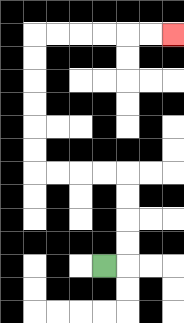{'start': '[4, 11]', 'end': '[7, 1]', 'path_directions': 'R,U,U,U,U,L,L,L,L,U,U,U,U,U,U,R,R,R,R,R,R', 'path_coordinates': '[[4, 11], [5, 11], [5, 10], [5, 9], [5, 8], [5, 7], [4, 7], [3, 7], [2, 7], [1, 7], [1, 6], [1, 5], [1, 4], [1, 3], [1, 2], [1, 1], [2, 1], [3, 1], [4, 1], [5, 1], [6, 1], [7, 1]]'}